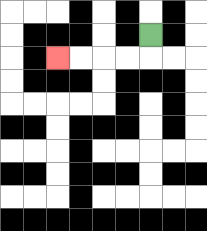{'start': '[6, 1]', 'end': '[2, 2]', 'path_directions': 'D,L,L,L,L', 'path_coordinates': '[[6, 1], [6, 2], [5, 2], [4, 2], [3, 2], [2, 2]]'}